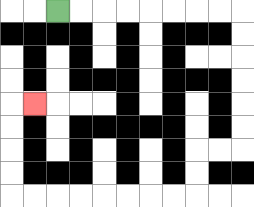{'start': '[2, 0]', 'end': '[1, 4]', 'path_directions': 'R,R,R,R,R,R,R,R,D,D,D,D,D,D,L,L,D,D,L,L,L,L,L,L,L,L,U,U,U,U,R', 'path_coordinates': '[[2, 0], [3, 0], [4, 0], [5, 0], [6, 0], [7, 0], [8, 0], [9, 0], [10, 0], [10, 1], [10, 2], [10, 3], [10, 4], [10, 5], [10, 6], [9, 6], [8, 6], [8, 7], [8, 8], [7, 8], [6, 8], [5, 8], [4, 8], [3, 8], [2, 8], [1, 8], [0, 8], [0, 7], [0, 6], [0, 5], [0, 4], [1, 4]]'}